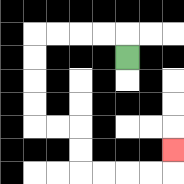{'start': '[5, 2]', 'end': '[7, 6]', 'path_directions': 'U,L,L,L,L,D,D,D,D,R,R,D,D,R,R,R,R,U', 'path_coordinates': '[[5, 2], [5, 1], [4, 1], [3, 1], [2, 1], [1, 1], [1, 2], [1, 3], [1, 4], [1, 5], [2, 5], [3, 5], [3, 6], [3, 7], [4, 7], [5, 7], [6, 7], [7, 7], [7, 6]]'}